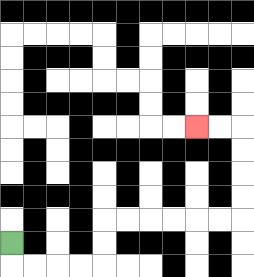{'start': '[0, 10]', 'end': '[8, 5]', 'path_directions': 'D,R,R,R,R,U,U,R,R,R,R,R,R,U,U,U,U,L,L', 'path_coordinates': '[[0, 10], [0, 11], [1, 11], [2, 11], [3, 11], [4, 11], [4, 10], [4, 9], [5, 9], [6, 9], [7, 9], [8, 9], [9, 9], [10, 9], [10, 8], [10, 7], [10, 6], [10, 5], [9, 5], [8, 5]]'}